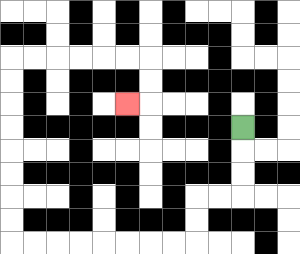{'start': '[10, 5]', 'end': '[5, 4]', 'path_directions': 'D,D,D,L,L,D,D,L,L,L,L,L,L,L,L,U,U,U,U,U,U,U,U,R,R,R,R,R,R,D,D,L', 'path_coordinates': '[[10, 5], [10, 6], [10, 7], [10, 8], [9, 8], [8, 8], [8, 9], [8, 10], [7, 10], [6, 10], [5, 10], [4, 10], [3, 10], [2, 10], [1, 10], [0, 10], [0, 9], [0, 8], [0, 7], [0, 6], [0, 5], [0, 4], [0, 3], [0, 2], [1, 2], [2, 2], [3, 2], [4, 2], [5, 2], [6, 2], [6, 3], [6, 4], [5, 4]]'}